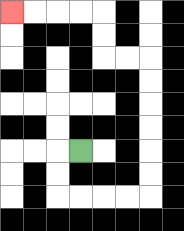{'start': '[3, 6]', 'end': '[0, 0]', 'path_directions': 'L,D,D,R,R,R,R,U,U,U,U,U,U,L,L,U,U,L,L,L,L', 'path_coordinates': '[[3, 6], [2, 6], [2, 7], [2, 8], [3, 8], [4, 8], [5, 8], [6, 8], [6, 7], [6, 6], [6, 5], [6, 4], [6, 3], [6, 2], [5, 2], [4, 2], [4, 1], [4, 0], [3, 0], [2, 0], [1, 0], [0, 0]]'}